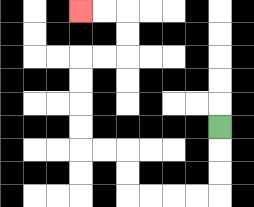{'start': '[9, 5]', 'end': '[3, 0]', 'path_directions': 'D,D,D,L,L,L,L,U,U,L,L,U,U,U,U,R,R,U,U,L,L', 'path_coordinates': '[[9, 5], [9, 6], [9, 7], [9, 8], [8, 8], [7, 8], [6, 8], [5, 8], [5, 7], [5, 6], [4, 6], [3, 6], [3, 5], [3, 4], [3, 3], [3, 2], [4, 2], [5, 2], [5, 1], [5, 0], [4, 0], [3, 0]]'}